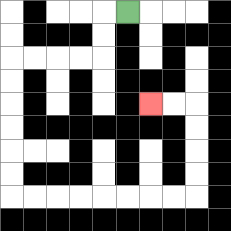{'start': '[5, 0]', 'end': '[6, 4]', 'path_directions': 'L,D,D,L,L,L,L,D,D,D,D,D,D,R,R,R,R,R,R,R,R,U,U,U,U,L,L', 'path_coordinates': '[[5, 0], [4, 0], [4, 1], [4, 2], [3, 2], [2, 2], [1, 2], [0, 2], [0, 3], [0, 4], [0, 5], [0, 6], [0, 7], [0, 8], [1, 8], [2, 8], [3, 8], [4, 8], [5, 8], [6, 8], [7, 8], [8, 8], [8, 7], [8, 6], [8, 5], [8, 4], [7, 4], [6, 4]]'}